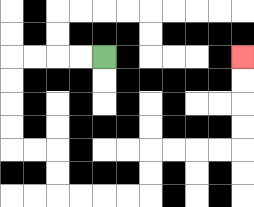{'start': '[4, 2]', 'end': '[10, 2]', 'path_directions': 'L,L,L,L,D,D,D,D,R,R,D,D,R,R,R,R,U,U,R,R,R,R,U,U,U,U', 'path_coordinates': '[[4, 2], [3, 2], [2, 2], [1, 2], [0, 2], [0, 3], [0, 4], [0, 5], [0, 6], [1, 6], [2, 6], [2, 7], [2, 8], [3, 8], [4, 8], [5, 8], [6, 8], [6, 7], [6, 6], [7, 6], [8, 6], [9, 6], [10, 6], [10, 5], [10, 4], [10, 3], [10, 2]]'}